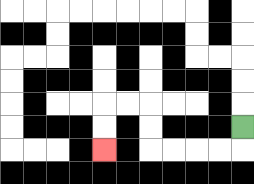{'start': '[10, 5]', 'end': '[4, 6]', 'path_directions': 'D,L,L,L,L,U,U,L,L,D,D', 'path_coordinates': '[[10, 5], [10, 6], [9, 6], [8, 6], [7, 6], [6, 6], [6, 5], [6, 4], [5, 4], [4, 4], [4, 5], [4, 6]]'}